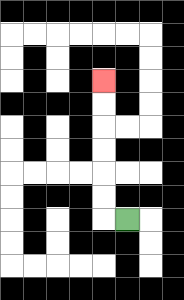{'start': '[5, 9]', 'end': '[4, 3]', 'path_directions': 'L,U,U,U,U,U,U', 'path_coordinates': '[[5, 9], [4, 9], [4, 8], [4, 7], [4, 6], [4, 5], [4, 4], [4, 3]]'}